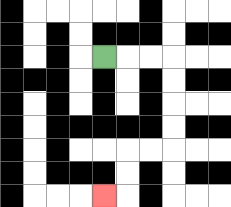{'start': '[4, 2]', 'end': '[4, 8]', 'path_directions': 'R,R,R,D,D,D,D,L,L,D,D,L', 'path_coordinates': '[[4, 2], [5, 2], [6, 2], [7, 2], [7, 3], [7, 4], [7, 5], [7, 6], [6, 6], [5, 6], [5, 7], [5, 8], [4, 8]]'}